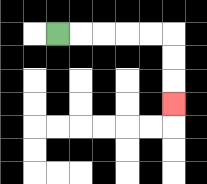{'start': '[2, 1]', 'end': '[7, 4]', 'path_directions': 'R,R,R,R,R,D,D,D', 'path_coordinates': '[[2, 1], [3, 1], [4, 1], [5, 1], [6, 1], [7, 1], [7, 2], [7, 3], [7, 4]]'}